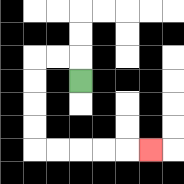{'start': '[3, 3]', 'end': '[6, 6]', 'path_directions': 'U,L,L,D,D,D,D,R,R,R,R,R', 'path_coordinates': '[[3, 3], [3, 2], [2, 2], [1, 2], [1, 3], [1, 4], [1, 5], [1, 6], [2, 6], [3, 6], [4, 6], [5, 6], [6, 6]]'}